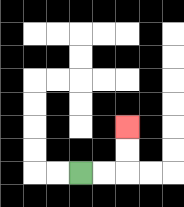{'start': '[3, 7]', 'end': '[5, 5]', 'path_directions': 'R,R,U,U', 'path_coordinates': '[[3, 7], [4, 7], [5, 7], [5, 6], [5, 5]]'}